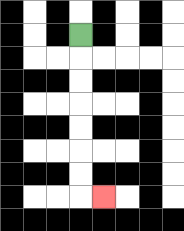{'start': '[3, 1]', 'end': '[4, 8]', 'path_directions': 'D,D,D,D,D,D,D,R', 'path_coordinates': '[[3, 1], [3, 2], [3, 3], [3, 4], [3, 5], [3, 6], [3, 7], [3, 8], [4, 8]]'}